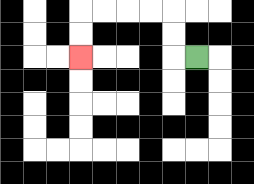{'start': '[8, 2]', 'end': '[3, 2]', 'path_directions': 'L,U,U,L,L,L,L,D,D', 'path_coordinates': '[[8, 2], [7, 2], [7, 1], [7, 0], [6, 0], [5, 0], [4, 0], [3, 0], [3, 1], [3, 2]]'}